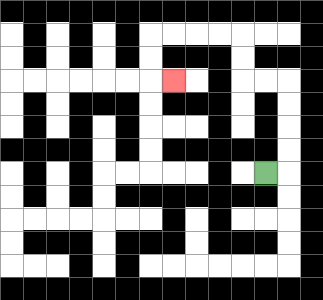{'start': '[11, 7]', 'end': '[7, 3]', 'path_directions': 'R,U,U,U,U,L,L,U,U,L,L,L,L,D,D,R', 'path_coordinates': '[[11, 7], [12, 7], [12, 6], [12, 5], [12, 4], [12, 3], [11, 3], [10, 3], [10, 2], [10, 1], [9, 1], [8, 1], [7, 1], [6, 1], [6, 2], [6, 3], [7, 3]]'}